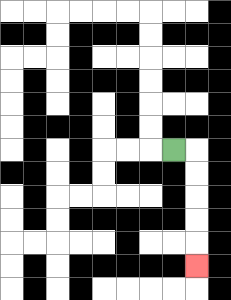{'start': '[7, 6]', 'end': '[8, 11]', 'path_directions': 'R,D,D,D,D,D', 'path_coordinates': '[[7, 6], [8, 6], [8, 7], [8, 8], [8, 9], [8, 10], [8, 11]]'}